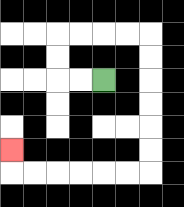{'start': '[4, 3]', 'end': '[0, 6]', 'path_directions': 'L,L,U,U,R,R,R,R,D,D,D,D,D,D,L,L,L,L,L,L,U', 'path_coordinates': '[[4, 3], [3, 3], [2, 3], [2, 2], [2, 1], [3, 1], [4, 1], [5, 1], [6, 1], [6, 2], [6, 3], [6, 4], [6, 5], [6, 6], [6, 7], [5, 7], [4, 7], [3, 7], [2, 7], [1, 7], [0, 7], [0, 6]]'}